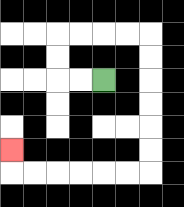{'start': '[4, 3]', 'end': '[0, 6]', 'path_directions': 'L,L,U,U,R,R,R,R,D,D,D,D,D,D,L,L,L,L,L,L,U', 'path_coordinates': '[[4, 3], [3, 3], [2, 3], [2, 2], [2, 1], [3, 1], [4, 1], [5, 1], [6, 1], [6, 2], [6, 3], [6, 4], [6, 5], [6, 6], [6, 7], [5, 7], [4, 7], [3, 7], [2, 7], [1, 7], [0, 7], [0, 6]]'}